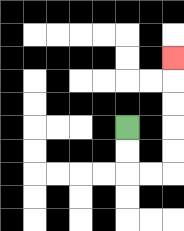{'start': '[5, 5]', 'end': '[7, 2]', 'path_directions': 'D,D,R,R,U,U,U,U,U', 'path_coordinates': '[[5, 5], [5, 6], [5, 7], [6, 7], [7, 7], [7, 6], [7, 5], [7, 4], [7, 3], [7, 2]]'}